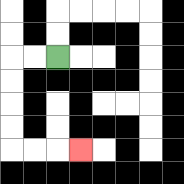{'start': '[2, 2]', 'end': '[3, 6]', 'path_directions': 'L,L,D,D,D,D,R,R,R', 'path_coordinates': '[[2, 2], [1, 2], [0, 2], [0, 3], [0, 4], [0, 5], [0, 6], [1, 6], [2, 6], [3, 6]]'}